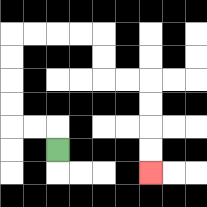{'start': '[2, 6]', 'end': '[6, 7]', 'path_directions': 'U,L,L,U,U,U,U,R,R,R,R,D,D,R,R,D,D,D,D', 'path_coordinates': '[[2, 6], [2, 5], [1, 5], [0, 5], [0, 4], [0, 3], [0, 2], [0, 1], [1, 1], [2, 1], [3, 1], [4, 1], [4, 2], [4, 3], [5, 3], [6, 3], [6, 4], [6, 5], [6, 6], [6, 7]]'}